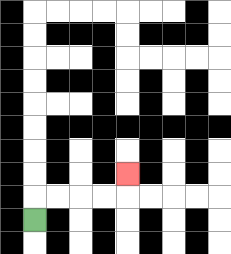{'start': '[1, 9]', 'end': '[5, 7]', 'path_directions': 'U,R,R,R,R,U', 'path_coordinates': '[[1, 9], [1, 8], [2, 8], [3, 8], [4, 8], [5, 8], [5, 7]]'}